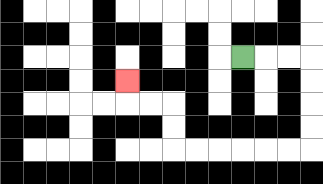{'start': '[10, 2]', 'end': '[5, 3]', 'path_directions': 'R,R,R,D,D,D,D,L,L,L,L,L,L,U,U,L,L,U', 'path_coordinates': '[[10, 2], [11, 2], [12, 2], [13, 2], [13, 3], [13, 4], [13, 5], [13, 6], [12, 6], [11, 6], [10, 6], [9, 6], [8, 6], [7, 6], [7, 5], [7, 4], [6, 4], [5, 4], [5, 3]]'}